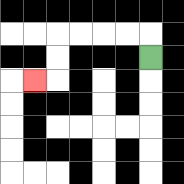{'start': '[6, 2]', 'end': '[1, 3]', 'path_directions': 'U,L,L,L,L,D,D,L', 'path_coordinates': '[[6, 2], [6, 1], [5, 1], [4, 1], [3, 1], [2, 1], [2, 2], [2, 3], [1, 3]]'}